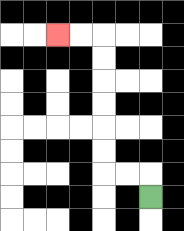{'start': '[6, 8]', 'end': '[2, 1]', 'path_directions': 'U,L,L,U,U,U,U,U,U,L,L', 'path_coordinates': '[[6, 8], [6, 7], [5, 7], [4, 7], [4, 6], [4, 5], [4, 4], [4, 3], [4, 2], [4, 1], [3, 1], [2, 1]]'}